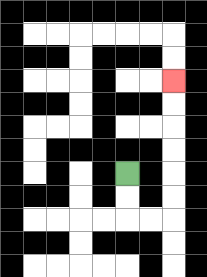{'start': '[5, 7]', 'end': '[7, 3]', 'path_directions': 'D,D,R,R,U,U,U,U,U,U', 'path_coordinates': '[[5, 7], [5, 8], [5, 9], [6, 9], [7, 9], [7, 8], [7, 7], [7, 6], [7, 5], [7, 4], [7, 3]]'}